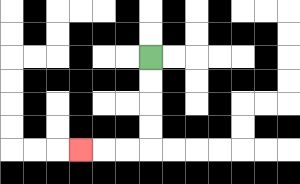{'start': '[6, 2]', 'end': '[3, 6]', 'path_directions': 'D,D,D,D,L,L,L', 'path_coordinates': '[[6, 2], [6, 3], [6, 4], [6, 5], [6, 6], [5, 6], [4, 6], [3, 6]]'}